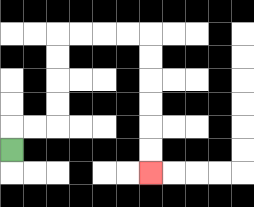{'start': '[0, 6]', 'end': '[6, 7]', 'path_directions': 'U,R,R,U,U,U,U,R,R,R,R,D,D,D,D,D,D', 'path_coordinates': '[[0, 6], [0, 5], [1, 5], [2, 5], [2, 4], [2, 3], [2, 2], [2, 1], [3, 1], [4, 1], [5, 1], [6, 1], [6, 2], [6, 3], [6, 4], [6, 5], [6, 6], [6, 7]]'}